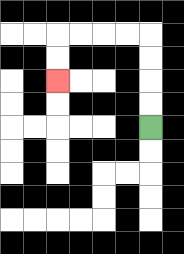{'start': '[6, 5]', 'end': '[2, 3]', 'path_directions': 'U,U,U,U,L,L,L,L,D,D', 'path_coordinates': '[[6, 5], [6, 4], [6, 3], [6, 2], [6, 1], [5, 1], [4, 1], [3, 1], [2, 1], [2, 2], [2, 3]]'}